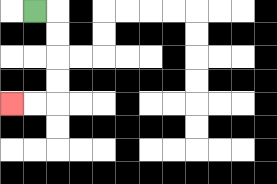{'start': '[1, 0]', 'end': '[0, 4]', 'path_directions': 'R,D,D,D,D,L,L', 'path_coordinates': '[[1, 0], [2, 0], [2, 1], [2, 2], [2, 3], [2, 4], [1, 4], [0, 4]]'}